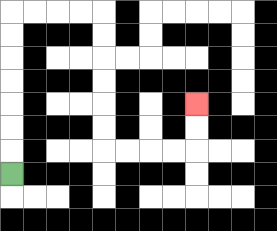{'start': '[0, 7]', 'end': '[8, 4]', 'path_directions': 'U,U,U,U,U,U,U,R,R,R,R,D,D,D,D,D,D,R,R,R,R,U,U', 'path_coordinates': '[[0, 7], [0, 6], [0, 5], [0, 4], [0, 3], [0, 2], [0, 1], [0, 0], [1, 0], [2, 0], [3, 0], [4, 0], [4, 1], [4, 2], [4, 3], [4, 4], [4, 5], [4, 6], [5, 6], [6, 6], [7, 6], [8, 6], [8, 5], [8, 4]]'}